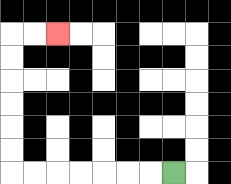{'start': '[7, 7]', 'end': '[2, 1]', 'path_directions': 'L,L,L,L,L,L,L,U,U,U,U,U,U,R,R', 'path_coordinates': '[[7, 7], [6, 7], [5, 7], [4, 7], [3, 7], [2, 7], [1, 7], [0, 7], [0, 6], [0, 5], [0, 4], [0, 3], [0, 2], [0, 1], [1, 1], [2, 1]]'}